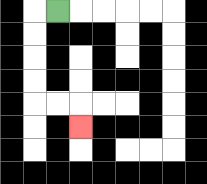{'start': '[2, 0]', 'end': '[3, 5]', 'path_directions': 'L,D,D,D,D,R,R,D', 'path_coordinates': '[[2, 0], [1, 0], [1, 1], [1, 2], [1, 3], [1, 4], [2, 4], [3, 4], [3, 5]]'}